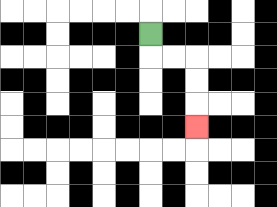{'start': '[6, 1]', 'end': '[8, 5]', 'path_directions': 'D,R,R,D,D,D', 'path_coordinates': '[[6, 1], [6, 2], [7, 2], [8, 2], [8, 3], [8, 4], [8, 5]]'}